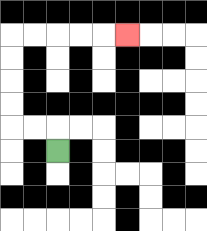{'start': '[2, 6]', 'end': '[5, 1]', 'path_directions': 'U,L,L,U,U,U,U,R,R,R,R,R', 'path_coordinates': '[[2, 6], [2, 5], [1, 5], [0, 5], [0, 4], [0, 3], [0, 2], [0, 1], [1, 1], [2, 1], [3, 1], [4, 1], [5, 1]]'}